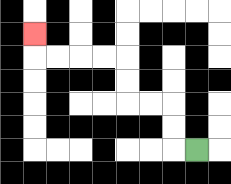{'start': '[8, 6]', 'end': '[1, 1]', 'path_directions': 'L,U,U,L,L,U,U,L,L,L,L,U', 'path_coordinates': '[[8, 6], [7, 6], [7, 5], [7, 4], [6, 4], [5, 4], [5, 3], [5, 2], [4, 2], [3, 2], [2, 2], [1, 2], [1, 1]]'}